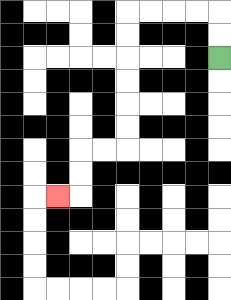{'start': '[9, 2]', 'end': '[2, 8]', 'path_directions': 'U,U,L,L,L,L,D,D,D,D,D,D,L,L,D,D,L', 'path_coordinates': '[[9, 2], [9, 1], [9, 0], [8, 0], [7, 0], [6, 0], [5, 0], [5, 1], [5, 2], [5, 3], [5, 4], [5, 5], [5, 6], [4, 6], [3, 6], [3, 7], [3, 8], [2, 8]]'}